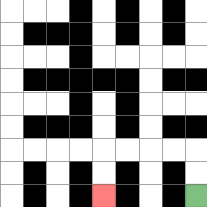{'start': '[8, 8]', 'end': '[4, 8]', 'path_directions': 'U,U,L,L,L,L,D,D', 'path_coordinates': '[[8, 8], [8, 7], [8, 6], [7, 6], [6, 6], [5, 6], [4, 6], [4, 7], [4, 8]]'}